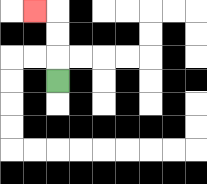{'start': '[2, 3]', 'end': '[1, 0]', 'path_directions': 'U,U,U,L', 'path_coordinates': '[[2, 3], [2, 2], [2, 1], [2, 0], [1, 0]]'}